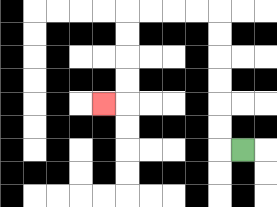{'start': '[10, 6]', 'end': '[4, 4]', 'path_directions': 'L,U,U,U,U,U,U,L,L,L,L,D,D,D,D,L', 'path_coordinates': '[[10, 6], [9, 6], [9, 5], [9, 4], [9, 3], [9, 2], [9, 1], [9, 0], [8, 0], [7, 0], [6, 0], [5, 0], [5, 1], [5, 2], [5, 3], [5, 4], [4, 4]]'}